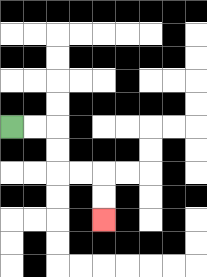{'start': '[0, 5]', 'end': '[4, 9]', 'path_directions': 'R,R,D,D,R,R,D,D', 'path_coordinates': '[[0, 5], [1, 5], [2, 5], [2, 6], [2, 7], [3, 7], [4, 7], [4, 8], [4, 9]]'}